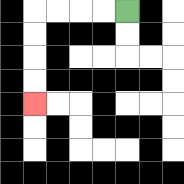{'start': '[5, 0]', 'end': '[1, 4]', 'path_directions': 'L,L,L,L,D,D,D,D', 'path_coordinates': '[[5, 0], [4, 0], [3, 0], [2, 0], [1, 0], [1, 1], [1, 2], [1, 3], [1, 4]]'}